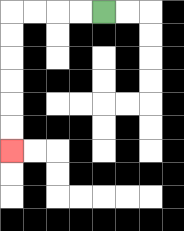{'start': '[4, 0]', 'end': '[0, 6]', 'path_directions': 'L,L,L,L,D,D,D,D,D,D', 'path_coordinates': '[[4, 0], [3, 0], [2, 0], [1, 0], [0, 0], [0, 1], [0, 2], [0, 3], [0, 4], [0, 5], [0, 6]]'}